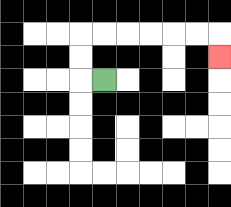{'start': '[4, 3]', 'end': '[9, 2]', 'path_directions': 'L,U,U,R,R,R,R,R,R,D', 'path_coordinates': '[[4, 3], [3, 3], [3, 2], [3, 1], [4, 1], [5, 1], [6, 1], [7, 1], [8, 1], [9, 1], [9, 2]]'}